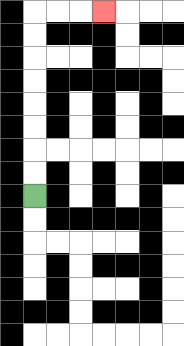{'start': '[1, 8]', 'end': '[4, 0]', 'path_directions': 'U,U,U,U,U,U,U,U,R,R,R', 'path_coordinates': '[[1, 8], [1, 7], [1, 6], [1, 5], [1, 4], [1, 3], [1, 2], [1, 1], [1, 0], [2, 0], [3, 0], [4, 0]]'}